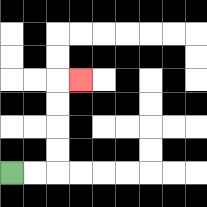{'start': '[0, 7]', 'end': '[3, 3]', 'path_directions': 'R,R,U,U,U,U,R', 'path_coordinates': '[[0, 7], [1, 7], [2, 7], [2, 6], [2, 5], [2, 4], [2, 3], [3, 3]]'}